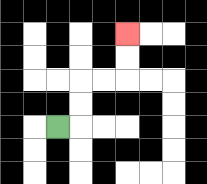{'start': '[2, 5]', 'end': '[5, 1]', 'path_directions': 'R,U,U,R,R,U,U', 'path_coordinates': '[[2, 5], [3, 5], [3, 4], [3, 3], [4, 3], [5, 3], [5, 2], [5, 1]]'}